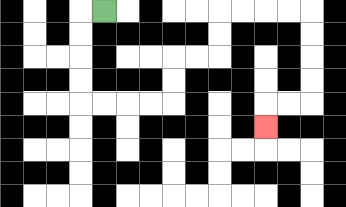{'start': '[4, 0]', 'end': '[11, 5]', 'path_directions': 'L,D,D,D,D,R,R,R,R,U,U,R,R,U,U,R,R,R,R,D,D,D,D,L,L,D', 'path_coordinates': '[[4, 0], [3, 0], [3, 1], [3, 2], [3, 3], [3, 4], [4, 4], [5, 4], [6, 4], [7, 4], [7, 3], [7, 2], [8, 2], [9, 2], [9, 1], [9, 0], [10, 0], [11, 0], [12, 0], [13, 0], [13, 1], [13, 2], [13, 3], [13, 4], [12, 4], [11, 4], [11, 5]]'}